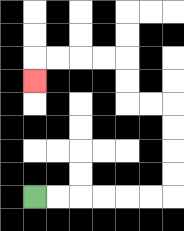{'start': '[1, 8]', 'end': '[1, 3]', 'path_directions': 'R,R,R,R,R,R,U,U,U,U,L,L,U,U,L,L,L,L,D', 'path_coordinates': '[[1, 8], [2, 8], [3, 8], [4, 8], [5, 8], [6, 8], [7, 8], [7, 7], [7, 6], [7, 5], [7, 4], [6, 4], [5, 4], [5, 3], [5, 2], [4, 2], [3, 2], [2, 2], [1, 2], [1, 3]]'}